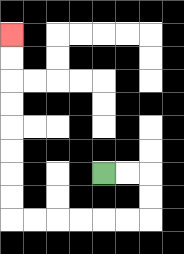{'start': '[4, 7]', 'end': '[0, 1]', 'path_directions': 'R,R,D,D,L,L,L,L,L,L,U,U,U,U,U,U,U,U', 'path_coordinates': '[[4, 7], [5, 7], [6, 7], [6, 8], [6, 9], [5, 9], [4, 9], [3, 9], [2, 9], [1, 9], [0, 9], [0, 8], [0, 7], [0, 6], [0, 5], [0, 4], [0, 3], [0, 2], [0, 1]]'}